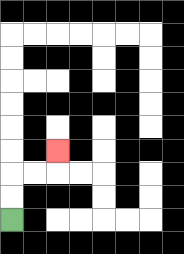{'start': '[0, 9]', 'end': '[2, 6]', 'path_directions': 'U,U,R,R,U', 'path_coordinates': '[[0, 9], [0, 8], [0, 7], [1, 7], [2, 7], [2, 6]]'}